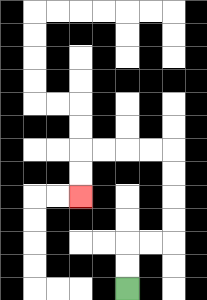{'start': '[5, 12]', 'end': '[3, 8]', 'path_directions': 'U,U,R,R,U,U,U,U,L,L,L,L,D,D', 'path_coordinates': '[[5, 12], [5, 11], [5, 10], [6, 10], [7, 10], [7, 9], [7, 8], [7, 7], [7, 6], [6, 6], [5, 6], [4, 6], [3, 6], [3, 7], [3, 8]]'}